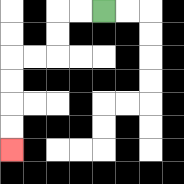{'start': '[4, 0]', 'end': '[0, 6]', 'path_directions': 'L,L,D,D,L,L,D,D,D,D', 'path_coordinates': '[[4, 0], [3, 0], [2, 0], [2, 1], [2, 2], [1, 2], [0, 2], [0, 3], [0, 4], [0, 5], [0, 6]]'}